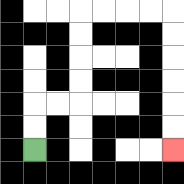{'start': '[1, 6]', 'end': '[7, 6]', 'path_directions': 'U,U,R,R,U,U,U,U,R,R,R,R,D,D,D,D,D,D', 'path_coordinates': '[[1, 6], [1, 5], [1, 4], [2, 4], [3, 4], [3, 3], [3, 2], [3, 1], [3, 0], [4, 0], [5, 0], [6, 0], [7, 0], [7, 1], [7, 2], [7, 3], [7, 4], [7, 5], [7, 6]]'}